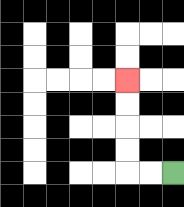{'start': '[7, 7]', 'end': '[5, 3]', 'path_directions': 'L,L,U,U,U,U', 'path_coordinates': '[[7, 7], [6, 7], [5, 7], [5, 6], [5, 5], [5, 4], [5, 3]]'}